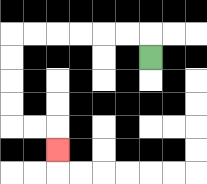{'start': '[6, 2]', 'end': '[2, 6]', 'path_directions': 'U,L,L,L,L,L,L,D,D,D,D,R,R,D', 'path_coordinates': '[[6, 2], [6, 1], [5, 1], [4, 1], [3, 1], [2, 1], [1, 1], [0, 1], [0, 2], [0, 3], [0, 4], [0, 5], [1, 5], [2, 5], [2, 6]]'}